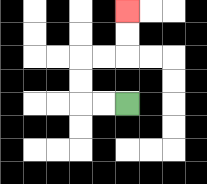{'start': '[5, 4]', 'end': '[5, 0]', 'path_directions': 'L,L,U,U,R,R,U,U', 'path_coordinates': '[[5, 4], [4, 4], [3, 4], [3, 3], [3, 2], [4, 2], [5, 2], [5, 1], [5, 0]]'}